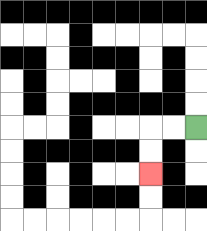{'start': '[8, 5]', 'end': '[6, 7]', 'path_directions': 'L,L,D,D', 'path_coordinates': '[[8, 5], [7, 5], [6, 5], [6, 6], [6, 7]]'}